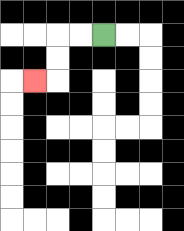{'start': '[4, 1]', 'end': '[1, 3]', 'path_directions': 'L,L,D,D,L', 'path_coordinates': '[[4, 1], [3, 1], [2, 1], [2, 2], [2, 3], [1, 3]]'}